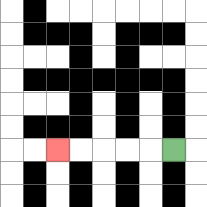{'start': '[7, 6]', 'end': '[2, 6]', 'path_directions': 'L,L,L,L,L', 'path_coordinates': '[[7, 6], [6, 6], [5, 6], [4, 6], [3, 6], [2, 6]]'}